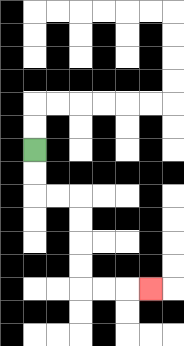{'start': '[1, 6]', 'end': '[6, 12]', 'path_directions': 'D,D,R,R,D,D,D,D,R,R,R', 'path_coordinates': '[[1, 6], [1, 7], [1, 8], [2, 8], [3, 8], [3, 9], [3, 10], [3, 11], [3, 12], [4, 12], [5, 12], [6, 12]]'}